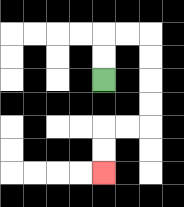{'start': '[4, 3]', 'end': '[4, 7]', 'path_directions': 'U,U,R,R,D,D,D,D,L,L,D,D', 'path_coordinates': '[[4, 3], [4, 2], [4, 1], [5, 1], [6, 1], [6, 2], [6, 3], [6, 4], [6, 5], [5, 5], [4, 5], [4, 6], [4, 7]]'}